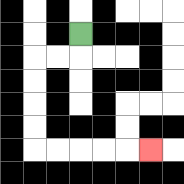{'start': '[3, 1]', 'end': '[6, 6]', 'path_directions': 'D,L,L,D,D,D,D,R,R,R,R,R', 'path_coordinates': '[[3, 1], [3, 2], [2, 2], [1, 2], [1, 3], [1, 4], [1, 5], [1, 6], [2, 6], [3, 6], [4, 6], [5, 6], [6, 6]]'}